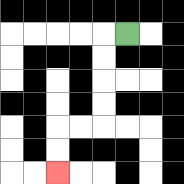{'start': '[5, 1]', 'end': '[2, 7]', 'path_directions': 'L,D,D,D,D,L,L,D,D', 'path_coordinates': '[[5, 1], [4, 1], [4, 2], [4, 3], [4, 4], [4, 5], [3, 5], [2, 5], [2, 6], [2, 7]]'}